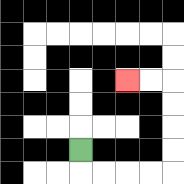{'start': '[3, 6]', 'end': '[5, 3]', 'path_directions': 'D,R,R,R,R,U,U,U,U,L,L', 'path_coordinates': '[[3, 6], [3, 7], [4, 7], [5, 7], [6, 7], [7, 7], [7, 6], [7, 5], [7, 4], [7, 3], [6, 3], [5, 3]]'}